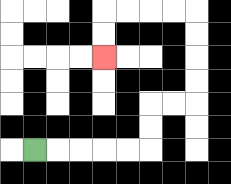{'start': '[1, 6]', 'end': '[4, 2]', 'path_directions': 'R,R,R,R,R,U,U,R,R,U,U,U,U,L,L,L,L,D,D', 'path_coordinates': '[[1, 6], [2, 6], [3, 6], [4, 6], [5, 6], [6, 6], [6, 5], [6, 4], [7, 4], [8, 4], [8, 3], [8, 2], [8, 1], [8, 0], [7, 0], [6, 0], [5, 0], [4, 0], [4, 1], [4, 2]]'}